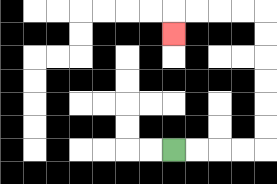{'start': '[7, 6]', 'end': '[7, 1]', 'path_directions': 'R,R,R,R,U,U,U,U,U,U,L,L,L,L,D', 'path_coordinates': '[[7, 6], [8, 6], [9, 6], [10, 6], [11, 6], [11, 5], [11, 4], [11, 3], [11, 2], [11, 1], [11, 0], [10, 0], [9, 0], [8, 0], [7, 0], [7, 1]]'}